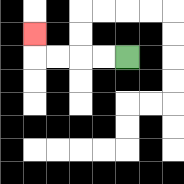{'start': '[5, 2]', 'end': '[1, 1]', 'path_directions': 'L,L,L,L,U', 'path_coordinates': '[[5, 2], [4, 2], [3, 2], [2, 2], [1, 2], [1, 1]]'}